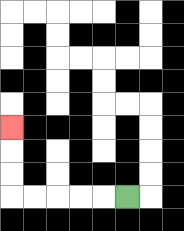{'start': '[5, 8]', 'end': '[0, 5]', 'path_directions': 'L,L,L,L,L,U,U,U', 'path_coordinates': '[[5, 8], [4, 8], [3, 8], [2, 8], [1, 8], [0, 8], [0, 7], [0, 6], [0, 5]]'}